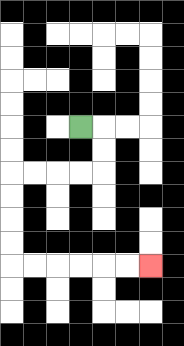{'start': '[3, 5]', 'end': '[6, 11]', 'path_directions': 'R,D,D,L,L,L,L,D,D,D,D,R,R,R,R,R,R', 'path_coordinates': '[[3, 5], [4, 5], [4, 6], [4, 7], [3, 7], [2, 7], [1, 7], [0, 7], [0, 8], [0, 9], [0, 10], [0, 11], [1, 11], [2, 11], [3, 11], [4, 11], [5, 11], [6, 11]]'}